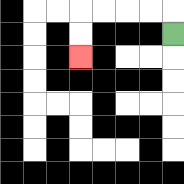{'start': '[7, 1]', 'end': '[3, 2]', 'path_directions': 'U,L,L,L,L,D,D', 'path_coordinates': '[[7, 1], [7, 0], [6, 0], [5, 0], [4, 0], [3, 0], [3, 1], [3, 2]]'}